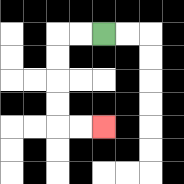{'start': '[4, 1]', 'end': '[4, 5]', 'path_directions': 'L,L,D,D,D,D,R,R', 'path_coordinates': '[[4, 1], [3, 1], [2, 1], [2, 2], [2, 3], [2, 4], [2, 5], [3, 5], [4, 5]]'}